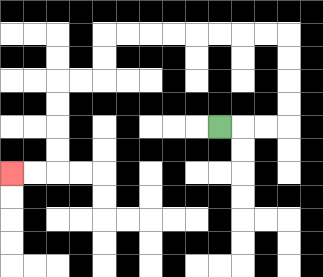{'start': '[9, 5]', 'end': '[0, 7]', 'path_directions': 'R,R,R,U,U,U,U,L,L,L,L,L,L,L,L,D,D,L,L,D,D,D,D,L,L', 'path_coordinates': '[[9, 5], [10, 5], [11, 5], [12, 5], [12, 4], [12, 3], [12, 2], [12, 1], [11, 1], [10, 1], [9, 1], [8, 1], [7, 1], [6, 1], [5, 1], [4, 1], [4, 2], [4, 3], [3, 3], [2, 3], [2, 4], [2, 5], [2, 6], [2, 7], [1, 7], [0, 7]]'}